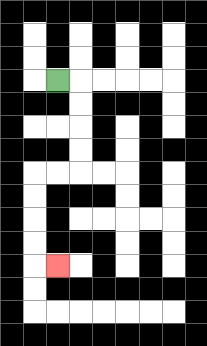{'start': '[2, 3]', 'end': '[2, 11]', 'path_directions': 'R,D,D,D,D,L,L,D,D,D,D,R', 'path_coordinates': '[[2, 3], [3, 3], [3, 4], [3, 5], [3, 6], [3, 7], [2, 7], [1, 7], [1, 8], [1, 9], [1, 10], [1, 11], [2, 11]]'}